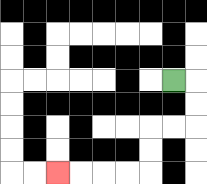{'start': '[7, 3]', 'end': '[2, 7]', 'path_directions': 'R,D,D,L,L,D,D,L,L,L,L', 'path_coordinates': '[[7, 3], [8, 3], [8, 4], [8, 5], [7, 5], [6, 5], [6, 6], [6, 7], [5, 7], [4, 7], [3, 7], [2, 7]]'}